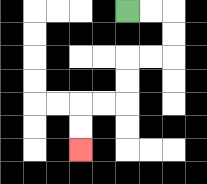{'start': '[5, 0]', 'end': '[3, 6]', 'path_directions': 'R,R,D,D,L,L,D,D,L,L,D,D', 'path_coordinates': '[[5, 0], [6, 0], [7, 0], [7, 1], [7, 2], [6, 2], [5, 2], [5, 3], [5, 4], [4, 4], [3, 4], [3, 5], [3, 6]]'}